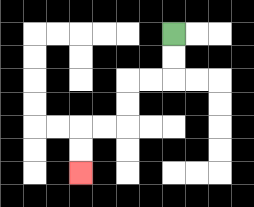{'start': '[7, 1]', 'end': '[3, 7]', 'path_directions': 'D,D,L,L,D,D,L,L,D,D', 'path_coordinates': '[[7, 1], [7, 2], [7, 3], [6, 3], [5, 3], [5, 4], [5, 5], [4, 5], [3, 5], [3, 6], [3, 7]]'}